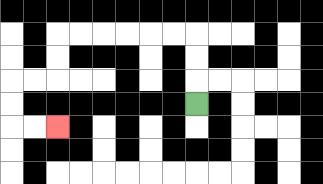{'start': '[8, 4]', 'end': '[2, 5]', 'path_directions': 'U,U,U,L,L,L,L,L,L,D,D,L,L,D,D,R,R', 'path_coordinates': '[[8, 4], [8, 3], [8, 2], [8, 1], [7, 1], [6, 1], [5, 1], [4, 1], [3, 1], [2, 1], [2, 2], [2, 3], [1, 3], [0, 3], [0, 4], [0, 5], [1, 5], [2, 5]]'}